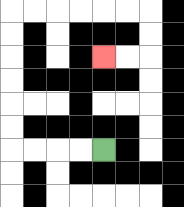{'start': '[4, 6]', 'end': '[4, 2]', 'path_directions': 'L,L,L,L,U,U,U,U,U,U,R,R,R,R,R,R,D,D,L,L', 'path_coordinates': '[[4, 6], [3, 6], [2, 6], [1, 6], [0, 6], [0, 5], [0, 4], [0, 3], [0, 2], [0, 1], [0, 0], [1, 0], [2, 0], [3, 0], [4, 0], [5, 0], [6, 0], [6, 1], [6, 2], [5, 2], [4, 2]]'}